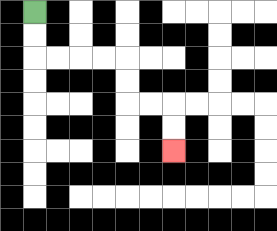{'start': '[1, 0]', 'end': '[7, 6]', 'path_directions': 'D,D,R,R,R,R,D,D,R,R,D,D', 'path_coordinates': '[[1, 0], [1, 1], [1, 2], [2, 2], [3, 2], [4, 2], [5, 2], [5, 3], [5, 4], [6, 4], [7, 4], [7, 5], [7, 6]]'}